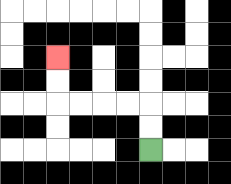{'start': '[6, 6]', 'end': '[2, 2]', 'path_directions': 'U,U,L,L,L,L,U,U', 'path_coordinates': '[[6, 6], [6, 5], [6, 4], [5, 4], [4, 4], [3, 4], [2, 4], [2, 3], [2, 2]]'}